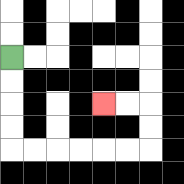{'start': '[0, 2]', 'end': '[4, 4]', 'path_directions': 'D,D,D,D,R,R,R,R,R,R,U,U,L,L', 'path_coordinates': '[[0, 2], [0, 3], [0, 4], [0, 5], [0, 6], [1, 6], [2, 6], [3, 6], [4, 6], [5, 6], [6, 6], [6, 5], [6, 4], [5, 4], [4, 4]]'}